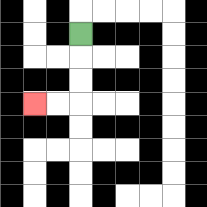{'start': '[3, 1]', 'end': '[1, 4]', 'path_directions': 'D,D,D,L,L', 'path_coordinates': '[[3, 1], [3, 2], [3, 3], [3, 4], [2, 4], [1, 4]]'}